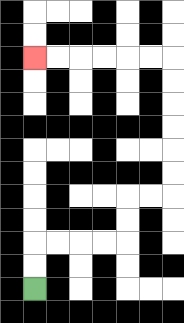{'start': '[1, 12]', 'end': '[1, 2]', 'path_directions': 'U,U,R,R,R,R,U,U,R,R,U,U,U,U,U,U,L,L,L,L,L,L', 'path_coordinates': '[[1, 12], [1, 11], [1, 10], [2, 10], [3, 10], [4, 10], [5, 10], [5, 9], [5, 8], [6, 8], [7, 8], [7, 7], [7, 6], [7, 5], [7, 4], [7, 3], [7, 2], [6, 2], [5, 2], [4, 2], [3, 2], [2, 2], [1, 2]]'}